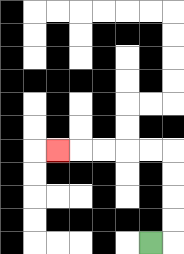{'start': '[6, 10]', 'end': '[2, 6]', 'path_directions': 'R,U,U,U,U,L,L,L,L,L', 'path_coordinates': '[[6, 10], [7, 10], [7, 9], [7, 8], [7, 7], [7, 6], [6, 6], [5, 6], [4, 6], [3, 6], [2, 6]]'}